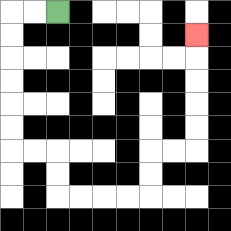{'start': '[2, 0]', 'end': '[8, 1]', 'path_directions': 'L,L,D,D,D,D,D,D,R,R,D,D,R,R,R,R,U,U,R,R,U,U,U,U,U', 'path_coordinates': '[[2, 0], [1, 0], [0, 0], [0, 1], [0, 2], [0, 3], [0, 4], [0, 5], [0, 6], [1, 6], [2, 6], [2, 7], [2, 8], [3, 8], [4, 8], [5, 8], [6, 8], [6, 7], [6, 6], [7, 6], [8, 6], [8, 5], [8, 4], [8, 3], [8, 2], [8, 1]]'}